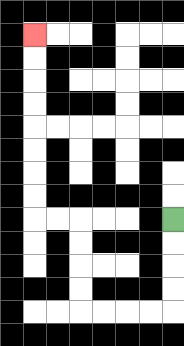{'start': '[7, 9]', 'end': '[1, 1]', 'path_directions': 'D,D,D,D,L,L,L,L,U,U,U,U,L,L,U,U,U,U,U,U,U,U', 'path_coordinates': '[[7, 9], [7, 10], [7, 11], [7, 12], [7, 13], [6, 13], [5, 13], [4, 13], [3, 13], [3, 12], [3, 11], [3, 10], [3, 9], [2, 9], [1, 9], [1, 8], [1, 7], [1, 6], [1, 5], [1, 4], [1, 3], [1, 2], [1, 1]]'}